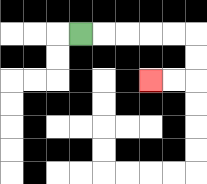{'start': '[3, 1]', 'end': '[6, 3]', 'path_directions': 'R,R,R,R,R,D,D,L,L', 'path_coordinates': '[[3, 1], [4, 1], [5, 1], [6, 1], [7, 1], [8, 1], [8, 2], [8, 3], [7, 3], [6, 3]]'}